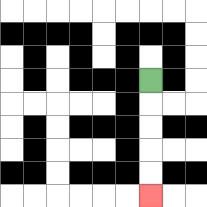{'start': '[6, 3]', 'end': '[6, 8]', 'path_directions': 'D,D,D,D,D', 'path_coordinates': '[[6, 3], [6, 4], [6, 5], [6, 6], [6, 7], [6, 8]]'}